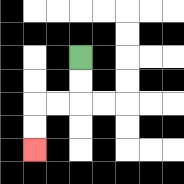{'start': '[3, 2]', 'end': '[1, 6]', 'path_directions': 'D,D,L,L,D,D', 'path_coordinates': '[[3, 2], [3, 3], [3, 4], [2, 4], [1, 4], [1, 5], [1, 6]]'}